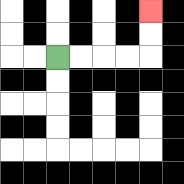{'start': '[2, 2]', 'end': '[6, 0]', 'path_directions': 'R,R,R,R,U,U', 'path_coordinates': '[[2, 2], [3, 2], [4, 2], [5, 2], [6, 2], [6, 1], [6, 0]]'}